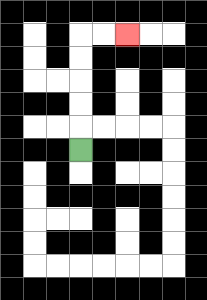{'start': '[3, 6]', 'end': '[5, 1]', 'path_directions': 'U,U,U,U,U,R,R', 'path_coordinates': '[[3, 6], [3, 5], [3, 4], [3, 3], [3, 2], [3, 1], [4, 1], [5, 1]]'}